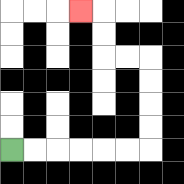{'start': '[0, 6]', 'end': '[3, 0]', 'path_directions': 'R,R,R,R,R,R,U,U,U,U,L,L,U,U,L', 'path_coordinates': '[[0, 6], [1, 6], [2, 6], [3, 6], [4, 6], [5, 6], [6, 6], [6, 5], [6, 4], [6, 3], [6, 2], [5, 2], [4, 2], [4, 1], [4, 0], [3, 0]]'}